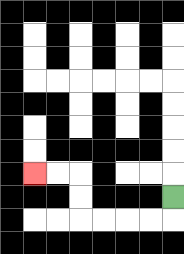{'start': '[7, 8]', 'end': '[1, 7]', 'path_directions': 'D,L,L,L,L,U,U,L,L', 'path_coordinates': '[[7, 8], [7, 9], [6, 9], [5, 9], [4, 9], [3, 9], [3, 8], [3, 7], [2, 7], [1, 7]]'}